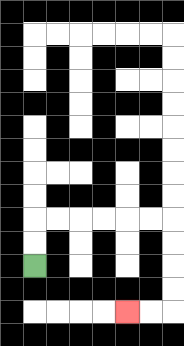{'start': '[1, 11]', 'end': '[5, 13]', 'path_directions': 'U,U,R,R,R,R,R,R,D,D,D,D,L,L', 'path_coordinates': '[[1, 11], [1, 10], [1, 9], [2, 9], [3, 9], [4, 9], [5, 9], [6, 9], [7, 9], [7, 10], [7, 11], [7, 12], [7, 13], [6, 13], [5, 13]]'}